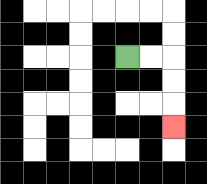{'start': '[5, 2]', 'end': '[7, 5]', 'path_directions': 'R,R,D,D,D', 'path_coordinates': '[[5, 2], [6, 2], [7, 2], [7, 3], [7, 4], [7, 5]]'}